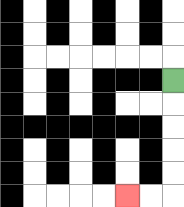{'start': '[7, 3]', 'end': '[5, 8]', 'path_directions': 'D,D,D,D,D,L,L', 'path_coordinates': '[[7, 3], [7, 4], [7, 5], [7, 6], [7, 7], [7, 8], [6, 8], [5, 8]]'}